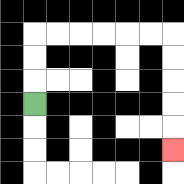{'start': '[1, 4]', 'end': '[7, 6]', 'path_directions': 'U,U,U,R,R,R,R,R,R,D,D,D,D,D', 'path_coordinates': '[[1, 4], [1, 3], [1, 2], [1, 1], [2, 1], [3, 1], [4, 1], [5, 1], [6, 1], [7, 1], [7, 2], [7, 3], [7, 4], [7, 5], [7, 6]]'}